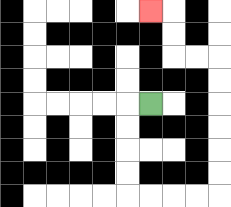{'start': '[6, 4]', 'end': '[6, 0]', 'path_directions': 'L,D,D,D,D,R,R,R,R,U,U,U,U,U,U,L,L,U,U,L', 'path_coordinates': '[[6, 4], [5, 4], [5, 5], [5, 6], [5, 7], [5, 8], [6, 8], [7, 8], [8, 8], [9, 8], [9, 7], [9, 6], [9, 5], [9, 4], [9, 3], [9, 2], [8, 2], [7, 2], [7, 1], [7, 0], [6, 0]]'}